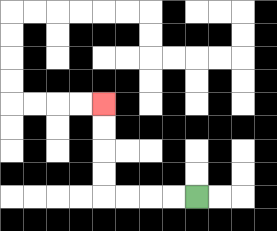{'start': '[8, 8]', 'end': '[4, 4]', 'path_directions': 'L,L,L,L,U,U,U,U', 'path_coordinates': '[[8, 8], [7, 8], [6, 8], [5, 8], [4, 8], [4, 7], [4, 6], [4, 5], [4, 4]]'}